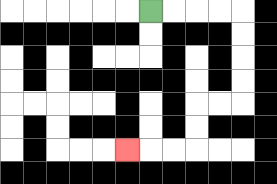{'start': '[6, 0]', 'end': '[5, 6]', 'path_directions': 'R,R,R,R,D,D,D,D,L,L,D,D,L,L,L', 'path_coordinates': '[[6, 0], [7, 0], [8, 0], [9, 0], [10, 0], [10, 1], [10, 2], [10, 3], [10, 4], [9, 4], [8, 4], [8, 5], [8, 6], [7, 6], [6, 6], [5, 6]]'}